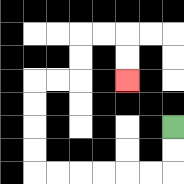{'start': '[7, 5]', 'end': '[5, 3]', 'path_directions': 'D,D,L,L,L,L,L,L,U,U,U,U,R,R,U,U,R,R,D,D', 'path_coordinates': '[[7, 5], [7, 6], [7, 7], [6, 7], [5, 7], [4, 7], [3, 7], [2, 7], [1, 7], [1, 6], [1, 5], [1, 4], [1, 3], [2, 3], [3, 3], [3, 2], [3, 1], [4, 1], [5, 1], [5, 2], [5, 3]]'}